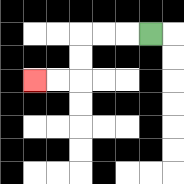{'start': '[6, 1]', 'end': '[1, 3]', 'path_directions': 'L,L,L,D,D,L,L', 'path_coordinates': '[[6, 1], [5, 1], [4, 1], [3, 1], [3, 2], [3, 3], [2, 3], [1, 3]]'}